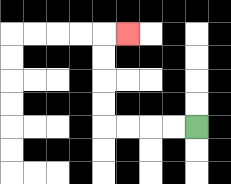{'start': '[8, 5]', 'end': '[5, 1]', 'path_directions': 'L,L,L,L,U,U,U,U,R', 'path_coordinates': '[[8, 5], [7, 5], [6, 5], [5, 5], [4, 5], [4, 4], [4, 3], [4, 2], [4, 1], [5, 1]]'}